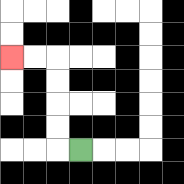{'start': '[3, 6]', 'end': '[0, 2]', 'path_directions': 'L,U,U,U,U,L,L', 'path_coordinates': '[[3, 6], [2, 6], [2, 5], [2, 4], [2, 3], [2, 2], [1, 2], [0, 2]]'}